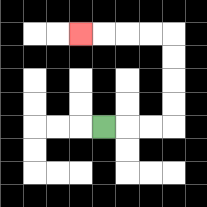{'start': '[4, 5]', 'end': '[3, 1]', 'path_directions': 'R,R,R,U,U,U,U,L,L,L,L', 'path_coordinates': '[[4, 5], [5, 5], [6, 5], [7, 5], [7, 4], [7, 3], [7, 2], [7, 1], [6, 1], [5, 1], [4, 1], [3, 1]]'}